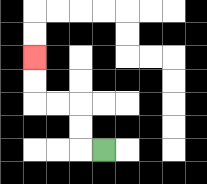{'start': '[4, 6]', 'end': '[1, 2]', 'path_directions': 'L,U,U,L,L,U,U', 'path_coordinates': '[[4, 6], [3, 6], [3, 5], [3, 4], [2, 4], [1, 4], [1, 3], [1, 2]]'}